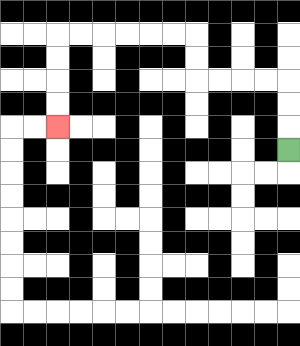{'start': '[12, 6]', 'end': '[2, 5]', 'path_directions': 'U,U,U,L,L,L,L,U,U,L,L,L,L,L,L,D,D,D,D', 'path_coordinates': '[[12, 6], [12, 5], [12, 4], [12, 3], [11, 3], [10, 3], [9, 3], [8, 3], [8, 2], [8, 1], [7, 1], [6, 1], [5, 1], [4, 1], [3, 1], [2, 1], [2, 2], [2, 3], [2, 4], [2, 5]]'}